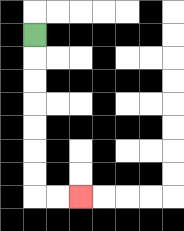{'start': '[1, 1]', 'end': '[3, 8]', 'path_directions': 'D,D,D,D,D,D,D,R,R', 'path_coordinates': '[[1, 1], [1, 2], [1, 3], [1, 4], [1, 5], [1, 6], [1, 7], [1, 8], [2, 8], [3, 8]]'}